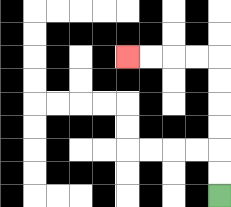{'start': '[9, 8]', 'end': '[5, 2]', 'path_directions': 'U,U,U,U,U,U,L,L,L,L', 'path_coordinates': '[[9, 8], [9, 7], [9, 6], [9, 5], [9, 4], [9, 3], [9, 2], [8, 2], [7, 2], [6, 2], [5, 2]]'}